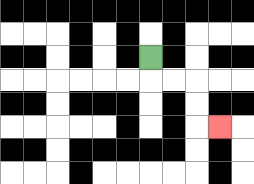{'start': '[6, 2]', 'end': '[9, 5]', 'path_directions': 'D,R,R,D,D,R', 'path_coordinates': '[[6, 2], [6, 3], [7, 3], [8, 3], [8, 4], [8, 5], [9, 5]]'}